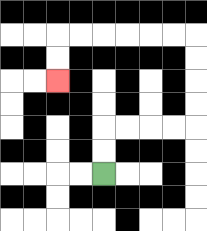{'start': '[4, 7]', 'end': '[2, 3]', 'path_directions': 'U,U,R,R,R,R,U,U,U,U,L,L,L,L,L,L,D,D', 'path_coordinates': '[[4, 7], [4, 6], [4, 5], [5, 5], [6, 5], [7, 5], [8, 5], [8, 4], [8, 3], [8, 2], [8, 1], [7, 1], [6, 1], [5, 1], [4, 1], [3, 1], [2, 1], [2, 2], [2, 3]]'}